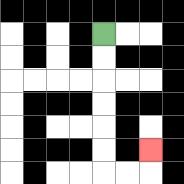{'start': '[4, 1]', 'end': '[6, 6]', 'path_directions': 'D,D,D,D,D,D,R,R,U', 'path_coordinates': '[[4, 1], [4, 2], [4, 3], [4, 4], [4, 5], [4, 6], [4, 7], [5, 7], [6, 7], [6, 6]]'}